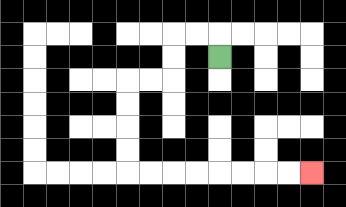{'start': '[9, 2]', 'end': '[13, 7]', 'path_directions': 'U,L,L,D,D,L,L,D,D,D,D,R,R,R,R,R,R,R,R', 'path_coordinates': '[[9, 2], [9, 1], [8, 1], [7, 1], [7, 2], [7, 3], [6, 3], [5, 3], [5, 4], [5, 5], [5, 6], [5, 7], [6, 7], [7, 7], [8, 7], [9, 7], [10, 7], [11, 7], [12, 7], [13, 7]]'}